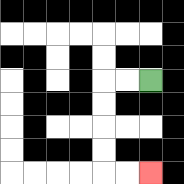{'start': '[6, 3]', 'end': '[6, 7]', 'path_directions': 'L,L,D,D,D,D,R,R', 'path_coordinates': '[[6, 3], [5, 3], [4, 3], [4, 4], [4, 5], [4, 6], [4, 7], [5, 7], [6, 7]]'}